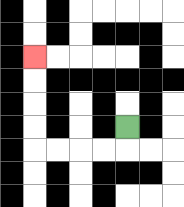{'start': '[5, 5]', 'end': '[1, 2]', 'path_directions': 'D,L,L,L,L,U,U,U,U', 'path_coordinates': '[[5, 5], [5, 6], [4, 6], [3, 6], [2, 6], [1, 6], [1, 5], [1, 4], [1, 3], [1, 2]]'}